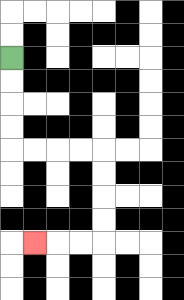{'start': '[0, 2]', 'end': '[1, 10]', 'path_directions': 'D,D,D,D,R,R,R,R,D,D,D,D,L,L,L', 'path_coordinates': '[[0, 2], [0, 3], [0, 4], [0, 5], [0, 6], [1, 6], [2, 6], [3, 6], [4, 6], [4, 7], [4, 8], [4, 9], [4, 10], [3, 10], [2, 10], [1, 10]]'}